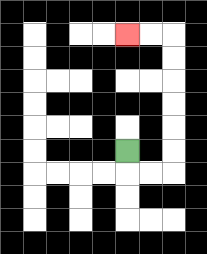{'start': '[5, 6]', 'end': '[5, 1]', 'path_directions': 'D,R,R,U,U,U,U,U,U,L,L', 'path_coordinates': '[[5, 6], [5, 7], [6, 7], [7, 7], [7, 6], [7, 5], [7, 4], [7, 3], [7, 2], [7, 1], [6, 1], [5, 1]]'}